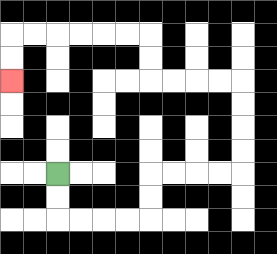{'start': '[2, 7]', 'end': '[0, 3]', 'path_directions': 'D,D,R,R,R,R,U,U,R,R,R,R,U,U,U,U,L,L,L,L,U,U,L,L,L,L,L,L,D,D', 'path_coordinates': '[[2, 7], [2, 8], [2, 9], [3, 9], [4, 9], [5, 9], [6, 9], [6, 8], [6, 7], [7, 7], [8, 7], [9, 7], [10, 7], [10, 6], [10, 5], [10, 4], [10, 3], [9, 3], [8, 3], [7, 3], [6, 3], [6, 2], [6, 1], [5, 1], [4, 1], [3, 1], [2, 1], [1, 1], [0, 1], [0, 2], [0, 3]]'}